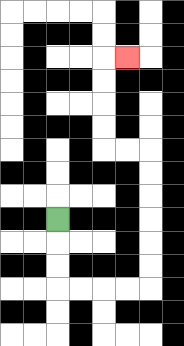{'start': '[2, 9]', 'end': '[5, 2]', 'path_directions': 'D,D,D,R,R,R,R,U,U,U,U,U,U,L,L,U,U,U,U,R', 'path_coordinates': '[[2, 9], [2, 10], [2, 11], [2, 12], [3, 12], [4, 12], [5, 12], [6, 12], [6, 11], [6, 10], [6, 9], [6, 8], [6, 7], [6, 6], [5, 6], [4, 6], [4, 5], [4, 4], [4, 3], [4, 2], [5, 2]]'}